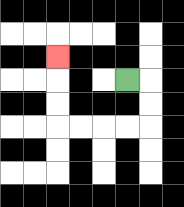{'start': '[5, 3]', 'end': '[2, 2]', 'path_directions': 'R,D,D,L,L,L,L,U,U,U', 'path_coordinates': '[[5, 3], [6, 3], [6, 4], [6, 5], [5, 5], [4, 5], [3, 5], [2, 5], [2, 4], [2, 3], [2, 2]]'}